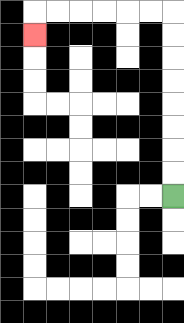{'start': '[7, 8]', 'end': '[1, 1]', 'path_directions': 'U,U,U,U,U,U,U,U,L,L,L,L,L,L,D', 'path_coordinates': '[[7, 8], [7, 7], [7, 6], [7, 5], [7, 4], [7, 3], [7, 2], [7, 1], [7, 0], [6, 0], [5, 0], [4, 0], [3, 0], [2, 0], [1, 0], [1, 1]]'}